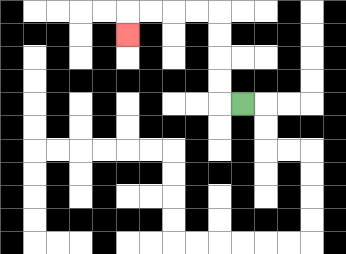{'start': '[10, 4]', 'end': '[5, 1]', 'path_directions': 'L,U,U,U,U,L,L,L,L,D', 'path_coordinates': '[[10, 4], [9, 4], [9, 3], [9, 2], [9, 1], [9, 0], [8, 0], [7, 0], [6, 0], [5, 0], [5, 1]]'}